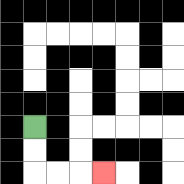{'start': '[1, 5]', 'end': '[4, 7]', 'path_directions': 'D,D,R,R,R', 'path_coordinates': '[[1, 5], [1, 6], [1, 7], [2, 7], [3, 7], [4, 7]]'}